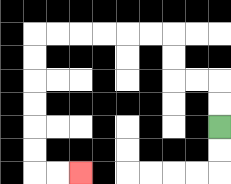{'start': '[9, 5]', 'end': '[3, 7]', 'path_directions': 'U,U,L,L,U,U,L,L,L,L,L,L,D,D,D,D,D,D,R,R', 'path_coordinates': '[[9, 5], [9, 4], [9, 3], [8, 3], [7, 3], [7, 2], [7, 1], [6, 1], [5, 1], [4, 1], [3, 1], [2, 1], [1, 1], [1, 2], [1, 3], [1, 4], [1, 5], [1, 6], [1, 7], [2, 7], [3, 7]]'}